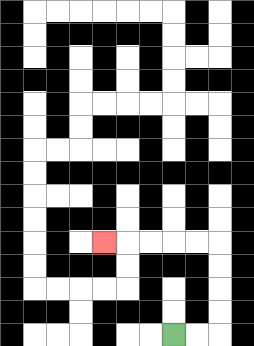{'start': '[7, 14]', 'end': '[4, 10]', 'path_directions': 'R,R,U,U,U,U,L,L,L,L,L', 'path_coordinates': '[[7, 14], [8, 14], [9, 14], [9, 13], [9, 12], [9, 11], [9, 10], [8, 10], [7, 10], [6, 10], [5, 10], [4, 10]]'}